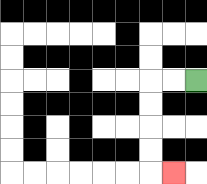{'start': '[8, 3]', 'end': '[7, 7]', 'path_directions': 'L,L,D,D,D,D,R', 'path_coordinates': '[[8, 3], [7, 3], [6, 3], [6, 4], [6, 5], [6, 6], [6, 7], [7, 7]]'}